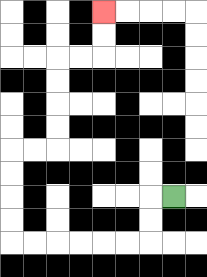{'start': '[7, 8]', 'end': '[4, 0]', 'path_directions': 'L,D,D,L,L,L,L,L,L,U,U,U,U,R,R,U,U,U,U,R,R,U,U', 'path_coordinates': '[[7, 8], [6, 8], [6, 9], [6, 10], [5, 10], [4, 10], [3, 10], [2, 10], [1, 10], [0, 10], [0, 9], [0, 8], [0, 7], [0, 6], [1, 6], [2, 6], [2, 5], [2, 4], [2, 3], [2, 2], [3, 2], [4, 2], [4, 1], [4, 0]]'}